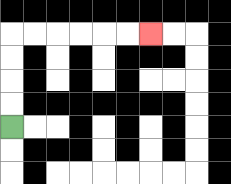{'start': '[0, 5]', 'end': '[6, 1]', 'path_directions': 'U,U,U,U,R,R,R,R,R,R', 'path_coordinates': '[[0, 5], [0, 4], [0, 3], [0, 2], [0, 1], [1, 1], [2, 1], [3, 1], [4, 1], [5, 1], [6, 1]]'}